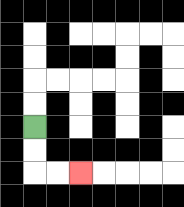{'start': '[1, 5]', 'end': '[3, 7]', 'path_directions': 'D,D,R,R', 'path_coordinates': '[[1, 5], [1, 6], [1, 7], [2, 7], [3, 7]]'}